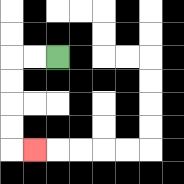{'start': '[2, 2]', 'end': '[1, 6]', 'path_directions': 'L,L,D,D,D,D,R', 'path_coordinates': '[[2, 2], [1, 2], [0, 2], [0, 3], [0, 4], [0, 5], [0, 6], [1, 6]]'}